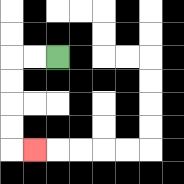{'start': '[2, 2]', 'end': '[1, 6]', 'path_directions': 'L,L,D,D,D,D,R', 'path_coordinates': '[[2, 2], [1, 2], [0, 2], [0, 3], [0, 4], [0, 5], [0, 6], [1, 6]]'}